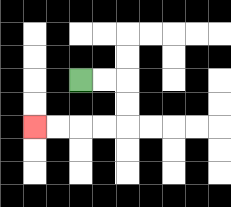{'start': '[3, 3]', 'end': '[1, 5]', 'path_directions': 'R,R,D,D,L,L,L,L', 'path_coordinates': '[[3, 3], [4, 3], [5, 3], [5, 4], [5, 5], [4, 5], [3, 5], [2, 5], [1, 5]]'}